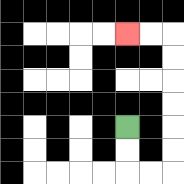{'start': '[5, 5]', 'end': '[5, 1]', 'path_directions': 'D,D,R,R,U,U,U,U,U,U,L,L', 'path_coordinates': '[[5, 5], [5, 6], [5, 7], [6, 7], [7, 7], [7, 6], [7, 5], [7, 4], [7, 3], [7, 2], [7, 1], [6, 1], [5, 1]]'}